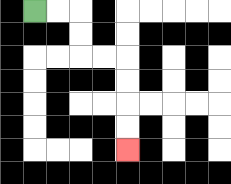{'start': '[1, 0]', 'end': '[5, 6]', 'path_directions': 'R,R,D,D,R,R,D,D,D,D', 'path_coordinates': '[[1, 0], [2, 0], [3, 0], [3, 1], [3, 2], [4, 2], [5, 2], [5, 3], [5, 4], [5, 5], [5, 6]]'}